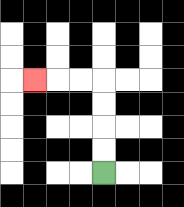{'start': '[4, 7]', 'end': '[1, 3]', 'path_directions': 'U,U,U,U,L,L,L', 'path_coordinates': '[[4, 7], [4, 6], [4, 5], [4, 4], [4, 3], [3, 3], [2, 3], [1, 3]]'}